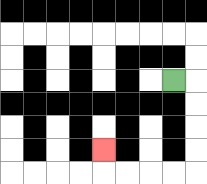{'start': '[7, 3]', 'end': '[4, 6]', 'path_directions': 'R,D,D,D,D,L,L,L,L,U', 'path_coordinates': '[[7, 3], [8, 3], [8, 4], [8, 5], [8, 6], [8, 7], [7, 7], [6, 7], [5, 7], [4, 7], [4, 6]]'}